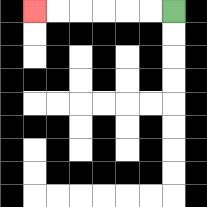{'start': '[7, 0]', 'end': '[1, 0]', 'path_directions': 'L,L,L,L,L,L', 'path_coordinates': '[[7, 0], [6, 0], [5, 0], [4, 0], [3, 0], [2, 0], [1, 0]]'}